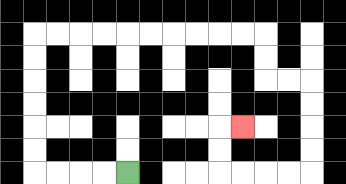{'start': '[5, 7]', 'end': '[10, 5]', 'path_directions': 'L,L,L,L,U,U,U,U,U,U,R,R,R,R,R,R,R,R,R,R,D,D,R,R,D,D,D,D,L,L,L,L,U,U,R', 'path_coordinates': '[[5, 7], [4, 7], [3, 7], [2, 7], [1, 7], [1, 6], [1, 5], [1, 4], [1, 3], [1, 2], [1, 1], [2, 1], [3, 1], [4, 1], [5, 1], [6, 1], [7, 1], [8, 1], [9, 1], [10, 1], [11, 1], [11, 2], [11, 3], [12, 3], [13, 3], [13, 4], [13, 5], [13, 6], [13, 7], [12, 7], [11, 7], [10, 7], [9, 7], [9, 6], [9, 5], [10, 5]]'}